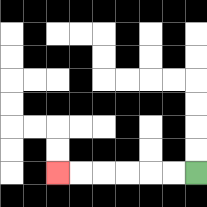{'start': '[8, 7]', 'end': '[2, 7]', 'path_directions': 'L,L,L,L,L,L', 'path_coordinates': '[[8, 7], [7, 7], [6, 7], [5, 7], [4, 7], [3, 7], [2, 7]]'}